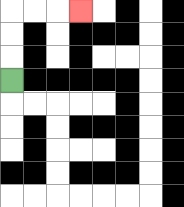{'start': '[0, 3]', 'end': '[3, 0]', 'path_directions': 'U,U,U,R,R,R', 'path_coordinates': '[[0, 3], [0, 2], [0, 1], [0, 0], [1, 0], [2, 0], [3, 0]]'}